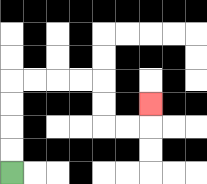{'start': '[0, 7]', 'end': '[6, 4]', 'path_directions': 'U,U,U,U,R,R,R,R,D,D,R,R,U', 'path_coordinates': '[[0, 7], [0, 6], [0, 5], [0, 4], [0, 3], [1, 3], [2, 3], [3, 3], [4, 3], [4, 4], [4, 5], [5, 5], [6, 5], [6, 4]]'}